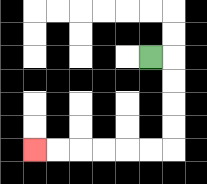{'start': '[6, 2]', 'end': '[1, 6]', 'path_directions': 'R,D,D,D,D,L,L,L,L,L,L', 'path_coordinates': '[[6, 2], [7, 2], [7, 3], [7, 4], [7, 5], [7, 6], [6, 6], [5, 6], [4, 6], [3, 6], [2, 6], [1, 6]]'}